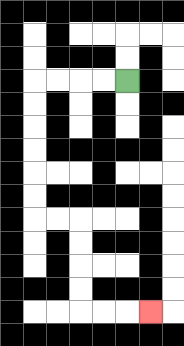{'start': '[5, 3]', 'end': '[6, 13]', 'path_directions': 'L,L,L,L,D,D,D,D,D,D,R,R,D,D,D,D,R,R,R', 'path_coordinates': '[[5, 3], [4, 3], [3, 3], [2, 3], [1, 3], [1, 4], [1, 5], [1, 6], [1, 7], [1, 8], [1, 9], [2, 9], [3, 9], [3, 10], [3, 11], [3, 12], [3, 13], [4, 13], [5, 13], [6, 13]]'}